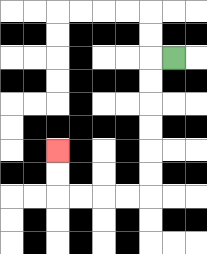{'start': '[7, 2]', 'end': '[2, 6]', 'path_directions': 'L,D,D,D,D,D,D,L,L,L,L,U,U', 'path_coordinates': '[[7, 2], [6, 2], [6, 3], [6, 4], [6, 5], [6, 6], [6, 7], [6, 8], [5, 8], [4, 8], [3, 8], [2, 8], [2, 7], [2, 6]]'}